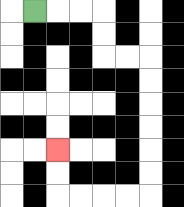{'start': '[1, 0]', 'end': '[2, 6]', 'path_directions': 'R,R,R,D,D,R,R,D,D,D,D,D,D,L,L,L,L,U,U', 'path_coordinates': '[[1, 0], [2, 0], [3, 0], [4, 0], [4, 1], [4, 2], [5, 2], [6, 2], [6, 3], [6, 4], [6, 5], [6, 6], [6, 7], [6, 8], [5, 8], [4, 8], [3, 8], [2, 8], [2, 7], [2, 6]]'}